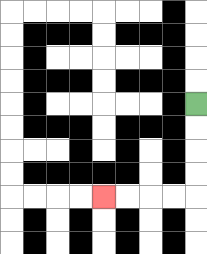{'start': '[8, 4]', 'end': '[4, 8]', 'path_directions': 'D,D,D,D,L,L,L,L', 'path_coordinates': '[[8, 4], [8, 5], [8, 6], [8, 7], [8, 8], [7, 8], [6, 8], [5, 8], [4, 8]]'}